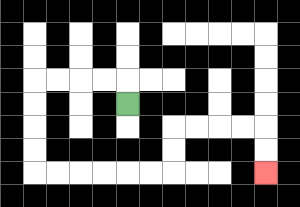{'start': '[5, 4]', 'end': '[11, 7]', 'path_directions': 'U,L,L,L,L,D,D,D,D,R,R,R,R,R,R,U,U,R,R,R,R,D,D', 'path_coordinates': '[[5, 4], [5, 3], [4, 3], [3, 3], [2, 3], [1, 3], [1, 4], [1, 5], [1, 6], [1, 7], [2, 7], [3, 7], [4, 7], [5, 7], [6, 7], [7, 7], [7, 6], [7, 5], [8, 5], [9, 5], [10, 5], [11, 5], [11, 6], [11, 7]]'}